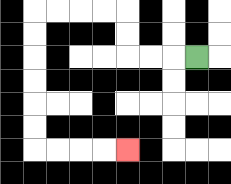{'start': '[8, 2]', 'end': '[5, 6]', 'path_directions': 'L,L,L,U,U,L,L,L,L,D,D,D,D,D,D,R,R,R,R', 'path_coordinates': '[[8, 2], [7, 2], [6, 2], [5, 2], [5, 1], [5, 0], [4, 0], [3, 0], [2, 0], [1, 0], [1, 1], [1, 2], [1, 3], [1, 4], [1, 5], [1, 6], [2, 6], [3, 6], [4, 6], [5, 6]]'}